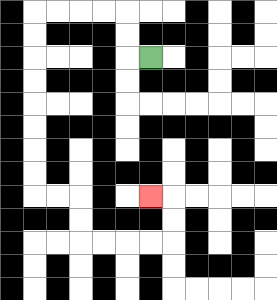{'start': '[6, 2]', 'end': '[6, 8]', 'path_directions': 'L,U,U,L,L,L,L,D,D,D,D,D,D,D,D,R,R,D,D,R,R,R,R,U,U,L', 'path_coordinates': '[[6, 2], [5, 2], [5, 1], [5, 0], [4, 0], [3, 0], [2, 0], [1, 0], [1, 1], [1, 2], [1, 3], [1, 4], [1, 5], [1, 6], [1, 7], [1, 8], [2, 8], [3, 8], [3, 9], [3, 10], [4, 10], [5, 10], [6, 10], [7, 10], [7, 9], [7, 8], [6, 8]]'}